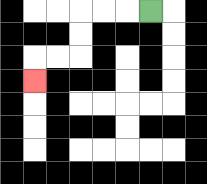{'start': '[6, 0]', 'end': '[1, 3]', 'path_directions': 'L,L,L,D,D,L,L,D', 'path_coordinates': '[[6, 0], [5, 0], [4, 0], [3, 0], [3, 1], [3, 2], [2, 2], [1, 2], [1, 3]]'}